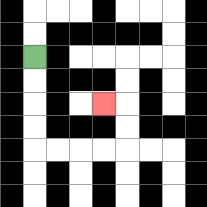{'start': '[1, 2]', 'end': '[4, 4]', 'path_directions': 'D,D,D,D,R,R,R,R,U,U,L', 'path_coordinates': '[[1, 2], [1, 3], [1, 4], [1, 5], [1, 6], [2, 6], [3, 6], [4, 6], [5, 6], [5, 5], [5, 4], [4, 4]]'}